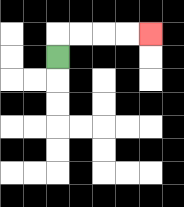{'start': '[2, 2]', 'end': '[6, 1]', 'path_directions': 'U,R,R,R,R', 'path_coordinates': '[[2, 2], [2, 1], [3, 1], [4, 1], [5, 1], [6, 1]]'}